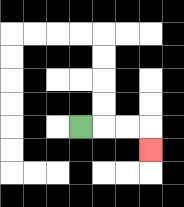{'start': '[3, 5]', 'end': '[6, 6]', 'path_directions': 'R,R,R,D', 'path_coordinates': '[[3, 5], [4, 5], [5, 5], [6, 5], [6, 6]]'}